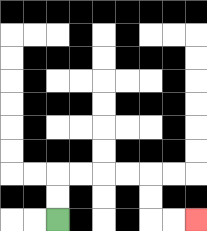{'start': '[2, 9]', 'end': '[8, 9]', 'path_directions': 'U,U,R,R,R,R,D,D,R,R', 'path_coordinates': '[[2, 9], [2, 8], [2, 7], [3, 7], [4, 7], [5, 7], [6, 7], [6, 8], [6, 9], [7, 9], [8, 9]]'}